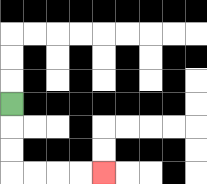{'start': '[0, 4]', 'end': '[4, 7]', 'path_directions': 'D,D,D,R,R,R,R', 'path_coordinates': '[[0, 4], [0, 5], [0, 6], [0, 7], [1, 7], [2, 7], [3, 7], [4, 7]]'}